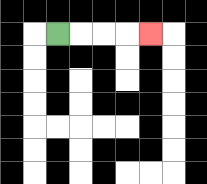{'start': '[2, 1]', 'end': '[6, 1]', 'path_directions': 'R,R,R,R', 'path_coordinates': '[[2, 1], [3, 1], [4, 1], [5, 1], [6, 1]]'}